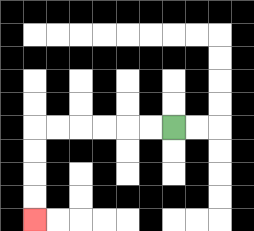{'start': '[7, 5]', 'end': '[1, 9]', 'path_directions': 'L,L,L,L,L,L,D,D,D,D', 'path_coordinates': '[[7, 5], [6, 5], [5, 5], [4, 5], [3, 5], [2, 5], [1, 5], [1, 6], [1, 7], [1, 8], [1, 9]]'}